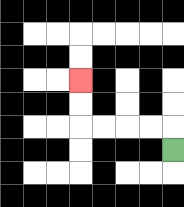{'start': '[7, 6]', 'end': '[3, 3]', 'path_directions': 'U,L,L,L,L,U,U', 'path_coordinates': '[[7, 6], [7, 5], [6, 5], [5, 5], [4, 5], [3, 5], [3, 4], [3, 3]]'}